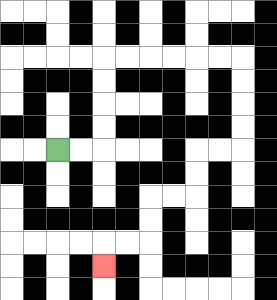{'start': '[2, 6]', 'end': '[4, 11]', 'path_directions': 'R,R,U,U,U,U,R,R,R,R,R,R,D,D,D,D,L,L,D,D,L,L,D,D,L,L,D', 'path_coordinates': '[[2, 6], [3, 6], [4, 6], [4, 5], [4, 4], [4, 3], [4, 2], [5, 2], [6, 2], [7, 2], [8, 2], [9, 2], [10, 2], [10, 3], [10, 4], [10, 5], [10, 6], [9, 6], [8, 6], [8, 7], [8, 8], [7, 8], [6, 8], [6, 9], [6, 10], [5, 10], [4, 10], [4, 11]]'}